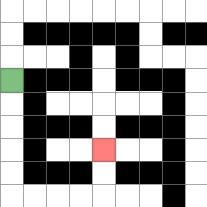{'start': '[0, 3]', 'end': '[4, 6]', 'path_directions': 'D,D,D,D,D,R,R,R,R,U,U', 'path_coordinates': '[[0, 3], [0, 4], [0, 5], [0, 6], [0, 7], [0, 8], [1, 8], [2, 8], [3, 8], [4, 8], [4, 7], [4, 6]]'}